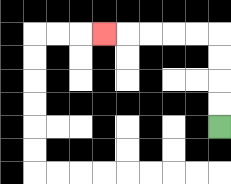{'start': '[9, 5]', 'end': '[4, 1]', 'path_directions': 'U,U,U,U,L,L,L,L,L', 'path_coordinates': '[[9, 5], [9, 4], [9, 3], [9, 2], [9, 1], [8, 1], [7, 1], [6, 1], [5, 1], [4, 1]]'}